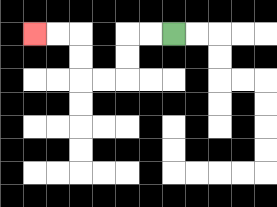{'start': '[7, 1]', 'end': '[1, 1]', 'path_directions': 'L,L,D,D,L,L,U,U,L,L', 'path_coordinates': '[[7, 1], [6, 1], [5, 1], [5, 2], [5, 3], [4, 3], [3, 3], [3, 2], [3, 1], [2, 1], [1, 1]]'}